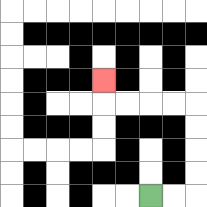{'start': '[6, 8]', 'end': '[4, 3]', 'path_directions': 'R,R,U,U,U,U,L,L,L,L,U', 'path_coordinates': '[[6, 8], [7, 8], [8, 8], [8, 7], [8, 6], [8, 5], [8, 4], [7, 4], [6, 4], [5, 4], [4, 4], [4, 3]]'}